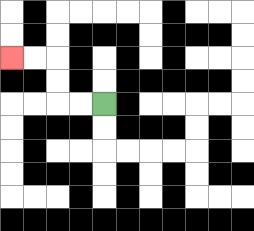{'start': '[4, 4]', 'end': '[0, 2]', 'path_directions': 'L,L,U,U,L,L', 'path_coordinates': '[[4, 4], [3, 4], [2, 4], [2, 3], [2, 2], [1, 2], [0, 2]]'}